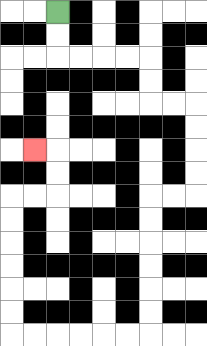{'start': '[2, 0]', 'end': '[1, 6]', 'path_directions': 'D,D,R,R,R,R,D,D,R,R,D,D,D,D,L,L,D,D,D,D,D,D,L,L,L,L,L,L,U,U,U,U,U,U,R,R,U,U,L', 'path_coordinates': '[[2, 0], [2, 1], [2, 2], [3, 2], [4, 2], [5, 2], [6, 2], [6, 3], [6, 4], [7, 4], [8, 4], [8, 5], [8, 6], [8, 7], [8, 8], [7, 8], [6, 8], [6, 9], [6, 10], [6, 11], [6, 12], [6, 13], [6, 14], [5, 14], [4, 14], [3, 14], [2, 14], [1, 14], [0, 14], [0, 13], [0, 12], [0, 11], [0, 10], [0, 9], [0, 8], [1, 8], [2, 8], [2, 7], [2, 6], [1, 6]]'}